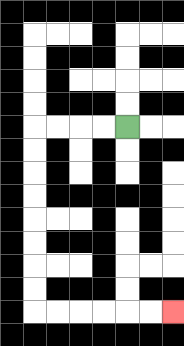{'start': '[5, 5]', 'end': '[7, 13]', 'path_directions': 'L,L,L,L,D,D,D,D,D,D,D,D,R,R,R,R,R,R', 'path_coordinates': '[[5, 5], [4, 5], [3, 5], [2, 5], [1, 5], [1, 6], [1, 7], [1, 8], [1, 9], [1, 10], [1, 11], [1, 12], [1, 13], [2, 13], [3, 13], [4, 13], [5, 13], [6, 13], [7, 13]]'}